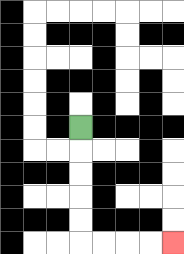{'start': '[3, 5]', 'end': '[7, 10]', 'path_directions': 'D,D,D,D,D,R,R,R,R', 'path_coordinates': '[[3, 5], [3, 6], [3, 7], [3, 8], [3, 9], [3, 10], [4, 10], [5, 10], [6, 10], [7, 10]]'}